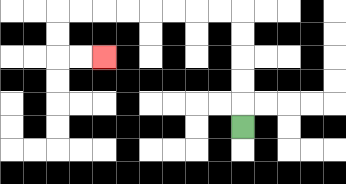{'start': '[10, 5]', 'end': '[4, 2]', 'path_directions': 'U,U,U,U,U,L,L,L,L,L,L,L,L,D,D,R,R', 'path_coordinates': '[[10, 5], [10, 4], [10, 3], [10, 2], [10, 1], [10, 0], [9, 0], [8, 0], [7, 0], [6, 0], [5, 0], [4, 0], [3, 0], [2, 0], [2, 1], [2, 2], [3, 2], [4, 2]]'}